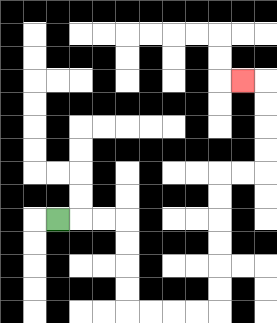{'start': '[2, 9]', 'end': '[10, 3]', 'path_directions': 'R,R,R,D,D,D,D,R,R,R,R,U,U,U,U,U,U,R,R,U,U,U,U,L', 'path_coordinates': '[[2, 9], [3, 9], [4, 9], [5, 9], [5, 10], [5, 11], [5, 12], [5, 13], [6, 13], [7, 13], [8, 13], [9, 13], [9, 12], [9, 11], [9, 10], [9, 9], [9, 8], [9, 7], [10, 7], [11, 7], [11, 6], [11, 5], [11, 4], [11, 3], [10, 3]]'}